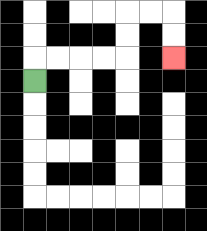{'start': '[1, 3]', 'end': '[7, 2]', 'path_directions': 'U,R,R,R,R,U,U,R,R,D,D', 'path_coordinates': '[[1, 3], [1, 2], [2, 2], [3, 2], [4, 2], [5, 2], [5, 1], [5, 0], [6, 0], [7, 0], [7, 1], [7, 2]]'}